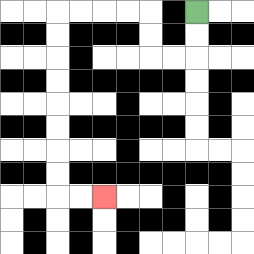{'start': '[8, 0]', 'end': '[4, 8]', 'path_directions': 'D,D,L,L,U,U,L,L,L,L,D,D,D,D,D,D,D,D,R,R', 'path_coordinates': '[[8, 0], [8, 1], [8, 2], [7, 2], [6, 2], [6, 1], [6, 0], [5, 0], [4, 0], [3, 0], [2, 0], [2, 1], [2, 2], [2, 3], [2, 4], [2, 5], [2, 6], [2, 7], [2, 8], [3, 8], [4, 8]]'}